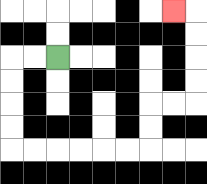{'start': '[2, 2]', 'end': '[7, 0]', 'path_directions': 'L,L,D,D,D,D,R,R,R,R,R,R,U,U,R,R,U,U,U,U,L', 'path_coordinates': '[[2, 2], [1, 2], [0, 2], [0, 3], [0, 4], [0, 5], [0, 6], [1, 6], [2, 6], [3, 6], [4, 6], [5, 6], [6, 6], [6, 5], [6, 4], [7, 4], [8, 4], [8, 3], [8, 2], [8, 1], [8, 0], [7, 0]]'}